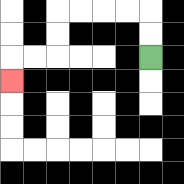{'start': '[6, 2]', 'end': '[0, 3]', 'path_directions': 'U,U,L,L,L,L,D,D,L,L,D', 'path_coordinates': '[[6, 2], [6, 1], [6, 0], [5, 0], [4, 0], [3, 0], [2, 0], [2, 1], [2, 2], [1, 2], [0, 2], [0, 3]]'}